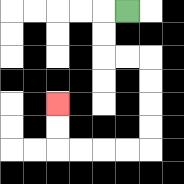{'start': '[5, 0]', 'end': '[2, 4]', 'path_directions': 'L,D,D,R,R,D,D,D,D,L,L,L,L,U,U', 'path_coordinates': '[[5, 0], [4, 0], [4, 1], [4, 2], [5, 2], [6, 2], [6, 3], [6, 4], [6, 5], [6, 6], [5, 6], [4, 6], [3, 6], [2, 6], [2, 5], [2, 4]]'}